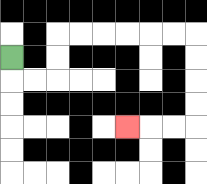{'start': '[0, 2]', 'end': '[5, 5]', 'path_directions': 'D,R,R,U,U,R,R,R,R,R,R,D,D,D,D,L,L,L', 'path_coordinates': '[[0, 2], [0, 3], [1, 3], [2, 3], [2, 2], [2, 1], [3, 1], [4, 1], [5, 1], [6, 1], [7, 1], [8, 1], [8, 2], [8, 3], [8, 4], [8, 5], [7, 5], [6, 5], [5, 5]]'}